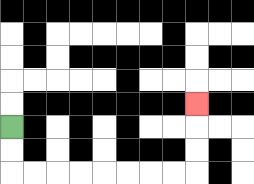{'start': '[0, 5]', 'end': '[8, 4]', 'path_directions': 'D,D,R,R,R,R,R,R,R,R,U,U,U', 'path_coordinates': '[[0, 5], [0, 6], [0, 7], [1, 7], [2, 7], [3, 7], [4, 7], [5, 7], [6, 7], [7, 7], [8, 7], [8, 6], [8, 5], [8, 4]]'}